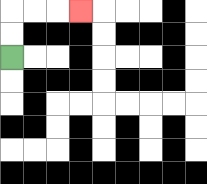{'start': '[0, 2]', 'end': '[3, 0]', 'path_directions': 'U,U,R,R,R', 'path_coordinates': '[[0, 2], [0, 1], [0, 0], [1, 0], [2, 0], [3, 0]]'}